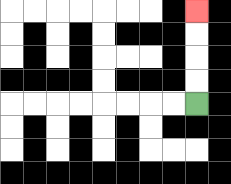{'start': '[8, 4]', 'end': '[8, 0]', 'path_directions': 'U,U,U,U', 'path_coordinates': '[[8, 4], [8, 3], [8, 2], [8, 1], [8, 0]]'}